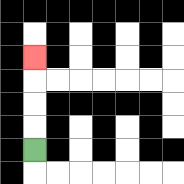{'start': '[1, 6]', 'end': '[1, 2]', 'path_directions': 'U,U,U,U', 'path_coordinates': '[[1, 6], [1, 5], [1, 4], [1, 3], [1, 2]]'}